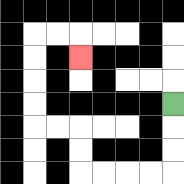{'start': '[7, 4]', 'end': '[3, 2]', 'path_directions': 'D,D,D,L,L,L,L,U,U,L,L,U,U,U,U,R,R,D', 'path_coordinates': '[[7, 4], [7, 5], [7, 6], [7, 7], [6, 7], [5, 7], [4, 7], [3, 7], [3, 6], [3, 5], [2, 5], [1, 5], [1, 4], [1, 3], [1, 2], [1, 1], [2, 1], [3, 1], [3, 2]]'}